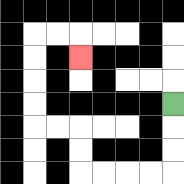{'start': '[7, 4]', 'end': '[3, 2]', 'path_directions': 'D,D,D,L,L,L,L,U,U,L,L,U,U,U,U,R,R,D', 'path_coordinates': '[[7, 4], [7, 5], [7, 6], [7, 7], [6, 7], [5, 7], [4, 7], [3, 7], [3, 6], [3, 5], [2, 5], [1, 5], [1, 4], [1, 3], [1, 2], [1, 1], [2, 1], [3, 1], [3, 2]]'}